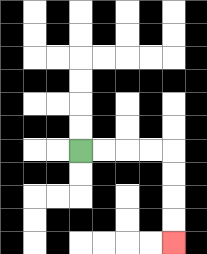{'start': '[3, 6]', 'end': '[7, 10]', 'path_directions': 'R,R,R,R,D,D,D,D', 'path_coordinates': '[[3, 6], [4, 6], [5, 6], [6, 6], [7, 6], [7, 7], [7, 8], [7, 9], [7, 10]]'}